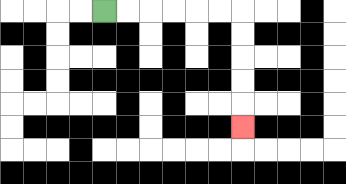{'start': '[4, 0]', 'end': '[10, 5]', 'path_directions': 'R,R,R,R,R,R,D,D,D,D,D', 'path_coordinates': '[[4, 0], [5, 0], [6, 0], [7, 0], [8, 0], [9, 0], [10, 0], [10, 1], [10, 2], [10, 3], [10, 4], [10, 5]]'}